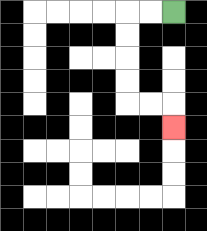{'start': '[7, 0]', 'end': '[7, 5]', 'path_directions': 'L,L,D,D,D,D,R,R,D', 'path_coordinates': '[[7, 0], [6, 0], [5, 0], [5, 1], [5, 2], [5, 3], [5, 4], [6, 4], [7, 4], [7, 5]]'}